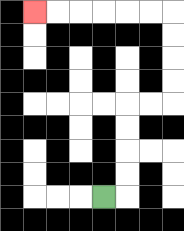{'start': '[4, 8]', 'end': '[1, 0]', 'path_directions': 'R,U,U,U,U,R,R,U,U,U,U,L,L,L,L,L,L', 'path_coordinates': '[[4, 8], [5, 8], [5, 7], [5, 6], [5, 5], [5, 4], [6, 4], [7, 4], [7, 3], [7, 2], [7, 1], [7, 0], [6, 0], [5, 0], [4, 0], [3, 0], [2, 0], [1, 0]]'}